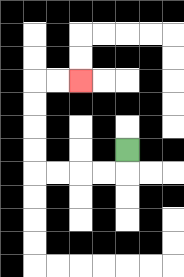{'start': '[5, 6]', 'end': '[3, 3]', 'path_directions': 'D,L,L,L,L,U,U,U,U,R,R', 'path_coordinates': '[[5, 6], [5, 7], [4, 7], [3, 7], [2, 7], [1, 7], [1, 6], [1, 5], [1, 4], [1, 3], [2, 3], [3, 3]]'}